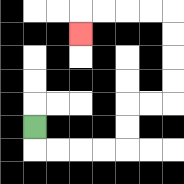{'start': '[1, 5]', 'end': '[3, 1]', 'path_directions': 'D,R,R,R,R,U,U,R,R,U,U,U,U,L,L,L,L,D', 'path_coordinates': '[[1, 5], [1, 6], [2, 6], [3, 6], [4, 6], [5, 6], [5, 5], [5, 4], [6, 4], [7, 4], [7, 3], [7, 2], [7, 1], [7, 0], [6, 0], [5, 0], [4, 0], [3, 0], [3, 1]]'}